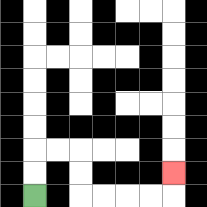{'start': '[1, 8]', 'end': '[7, 7]', 'path_directions': 'U,U,R,R,D,D,R,R,R,R,U', 'path_coordinates': '[[1, 8], [1, 7], [1, 6], [2, 6], [3, 6], [3, 7], [3, 8], [4, 8], [5, 8], [6, 8], [7, 8], [7, 7]]'}